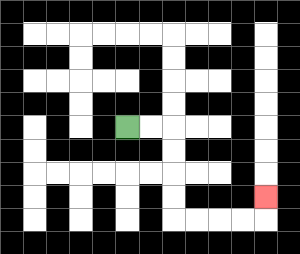{'start': '[5, 5]', 'end': '[11, 8]', 'path_directions': 'R,R,D,D,D,D,R,R,R,R,U', 'path_coordinates': '[[5, 5], [6, 5], [7, 5], [7, 6], [7, 7], [7, 8], [7, 9], [8, 9], [9, 9], [10, 9], [11, 9], [11, 8]]'}